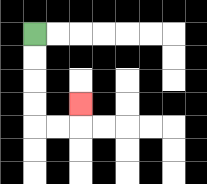{'start': '[1, 1]', 'end': '[3, 4]', 'path_directions': 'D,D,D,D,R,R,U', 'path_coordinates': '[[1, 1], [1, 2], [1, 3], [1, 4], [1, 5], [2, 5], [3, 5], [3, 4]]'}